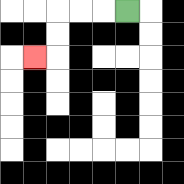{'start': '[5, 0]', 'end': '[1, 2]', 'path_directions': 'L,L,L,D,D,L', 'path_coordinates': '[[5, 0], [4, 0], [3, 0], [2, 0], [2, 1], [2, 2], [1, 2]]'}